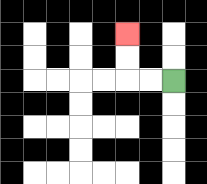{'start': '[7, 3]', 'end': '[5, 1]', 'path_directions': 'L,L,U,U', 'path_coordinates': '[[7, 3], [6, 3], [5, 3], [5, 2], [5, 1]]'}